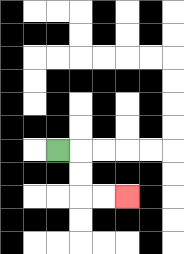{'start': '[2, 6]', 'end': '[5, 8]', 'path_directions': 'R,D,D,R,R', 'path_coordinates': '[[2, 6], [3, 6], [3, 7], [3, 8], [4, 8], [5, 8]]'}